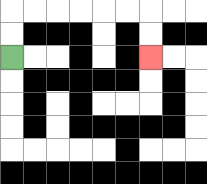{'start': '[0, 2]', 'end': '[6, 2]', 'path_directions': 'U,U,R,R,R,R,R,R,D,D', 'path_coordinates': '[[0, 2], [0, 1], [0, 0], [1, 0], [2, 0], [3, 0], [4, 0], [5, 0], [6, 0], [6, 1], [6, 2]]'}